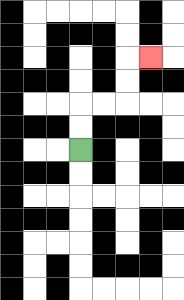{'start': '[3, 6]', 'end': '[6, 2]', 'path_directions': 'U,U,R,R,U,U,R', 'path_coordinates': '[[3, 6], [3, 5], [3, 4], [4, 4], [5, 4], [5, 3], [5, 2], [6, 2]]'}